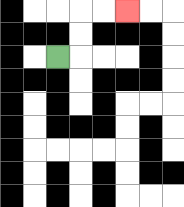{'start': '[2, 2]', 'end': '[5, 0]', 'path_directions': 'R,U,U,R,R', 'path_coordinates': '[[2, 2], [3, 2], [3, 1], [3, 0], [4, 0], [5, 0]]'}